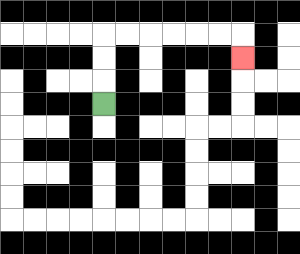{'start': '[4, 4]', 'end': '[10, 2]', 'path_directions': 'U,U,U,R,R,R,R,R,R,D', 'path_coordinates': '[[4, 4], [4, 3], [4, 2], [4, 1], [5, 1], [6, 1], [7, 1], [8, 1], [9, 1], [10, 1], [10, 2]]'}